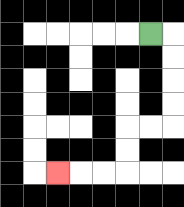{'start': '[6, 1]', 'end': '[2, 7]', 'path_directions': 'R,D,D,D,D,L,L,D,D,L,L,L', 'path_coordinates': '[[6, 1], [7, 1], [7, 2], [7, 3], [7, 4], [7, 5], [6, 5], [5, 5], [5, 6], [5, 7], [4, 7], [3, 7], [2, 7]]'}